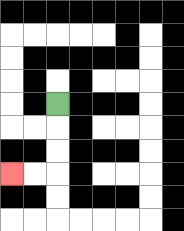{'start': '[2, 4]', 'end': '[0, 7]', 'path_directions': 'D,D,D,L,L', 'path_coordinates': '[[2, 4], [2, 5], [2, 6], [2, 7], [1, 7], [0, 7]]'}